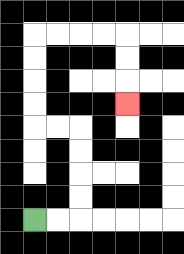{'start': '[1, 9]', 'end': '[5, 4]', 'path_directions': 'R,R,U,U,U,U,L,L,U,U,U,U,R,R,R,R,D,D,D', 'path_coordinates': '[[1, 9], [2, 9], [3, 9], [3, 8], [3, 7], [3, 6], [3, 5], [2, 5], [1, 5], [1, 4], [1, 3], [1, 2], [1, 1], [2, 1], [3, 1], [4, 1], [5, 1], [5, 2], [5, 3], [5, 4]]'}